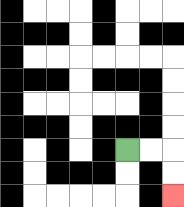{'start': '[5, 6]', 'end': '[7, 8]', 'path_directions': 'R,R,D,D', 'path_coordinates': '[[5, 6], [6, 6], [7, 6], [7, 7], [7, 8]]'}